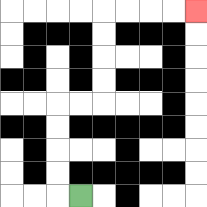{'start': '[3, 8]', 'end': '[8, 0]', 'path_directions': 'L,U,U,U,U,R,R,U,U,U,U,R,R,R,R', 'path_coordinates': '[[3, 8], [2, 8], [2, 7], [2, 6], [2, 5], [2, 4], [3, 4], [4, 4], [4, 3], [4, 2], [4, 1], [4, 0], [5, 0], [6, 0], [7, 0], [8, 0]]'}